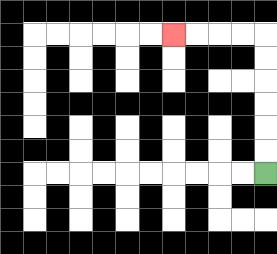{'start': '[11, 7]', 'end': '[7, 1]', 'path_directions': 'U,U,U,U,U,U,L,L,L,L', 'path_coordinates': '[[11, 7], [11, 6], [11, 5], [11, 4], [11, 3], [11, 2], [11, 1], [10, 1], [9, 1], [8, 1], [7, 1]]'}